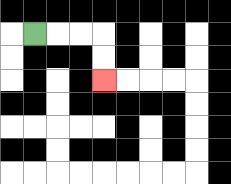{'start': '[1, 1]', 'end': '[4, 3]', 'path_directions': 'R,R,R,D,D', 'path_coordinates': '[[1, 1], [2, 1], [3, 1], [4, 1], [4, 2], [4, 3]]'}